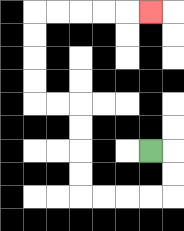{'start': '[6, 6]', 'end': '[6, 0]', 'path_directions': 'R,D,D,L,L,L,L,U,U,U,U,L,L,U,U,U,U,R,R,R,R,R', 'path_coordinates': '[[6, 6], [7, 6], [7, 7], [7, 8], [6, 8], [5, 8], [4, 8], [3, 8], [3, 7], [3, 6], [3, 5], [3, 4], [2, 4], [1, 4], [1, 3], [1, 2], [1, 1], [1, 0], [2, 0], [3, 0], [4, 0], [5, 0], [6, 0]]'}